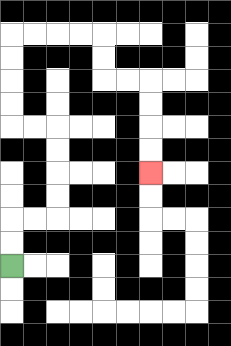{'start': '[0, 11]', 'end': '[6, 7]', 'path_directions': 'U,U,R,R,U,U,U,U,L,L,U,U,U,U,R,R,R,R,D,D,R,R,D,D,D,D', 'path_coordinates': '[[0, 11], [0, 10], [0, 9], [1, 9], [2, 9], [2, 8], [2, 7], [2, 6], [2, 5], [1, 5], [0, 5], [0, 4], [0, 3], [0, 2], [0, 1], [1, 1], [2, 1], [3, 1], [4, 1], [4, 2], [4, 3], [5, 3], [6, 3], [6, 4], [6, 5], [6, 6], [6, 7]]'}